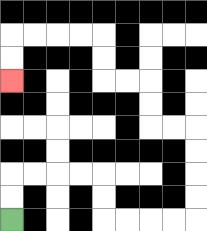{'start': '[0, 9]', 'end': '[0, 3]', 'path_directions': 'U,U,R,R,R,R,D,D,R,R,R,R,U,U,U,U,L,L,U,U,L,L,U,U,L,L,L,L,D,D', 'path_coordinates': '[[0, 9], [0, 8], [0, 7], [1, 7], [2, 7], [3, 7], [4, 7], [4, 8], [4, 9], [5, 9], [6, 9], [7, 9], [8, 9], [8, 8], [8, 7], [8, 6], [8, 5], [7, 5], [6, 5], [6, 4], [6, 3], [5, 3], [4, 3], [4, 2], [4, 1], [3, 1], [2, 1], [1, 1], [0, 1], [0, 2], [0, 3]]'}